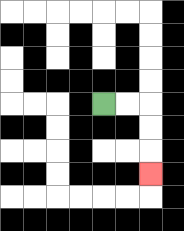{'start': '[4, 4]', 'end': '[6, 7]', 'path_directions': 'R,R,D,D,D', 'path_coordinates': '[[4, 4], [5, 4], [6, 4], [6, 5], [6, 6], [6, 7]]'}